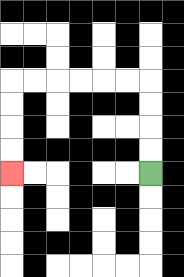{'start': '[6, 7]', 'end': '[0, 7]', 'path_directions': 'U,U,U,U,L,L,L,L,L,L,D,D,D,D', 'path_coordinates': '[[6, 7], [6, 6], [6, 5], [6, 4], [6, 3], [5, 3], [4, 3], [3, 3], [2, 3], [1, 3], [0, 3], [0, 4], [0, 5], [0, 6], [0, 7]]'}